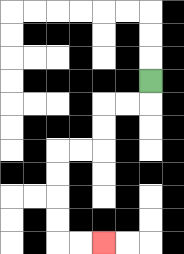{'start': '[6, 3]', 'end': '[4, 10]', 'path_directions': 'D,L,L,D,D,L,L,D,D,D,D,R,R', 'path_coordinates': '[[6, 3], [6, 4], [5, 4], [4, 4], [4, 5], [4, 6], [3, 6], [2, 6], [2, 7], [2, 8], [2, 9], [2, 10], [3, 10], [4, 10]]'}